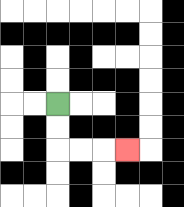{'start': '[2, 4]', 'end': '[5, 6]', 'path_directions': 'D,D,R,R,R', 'path_coordinates': '[[2, 4], [2, 5], [2, 6], [3, 6], [4, 6], [5, 6]]'}